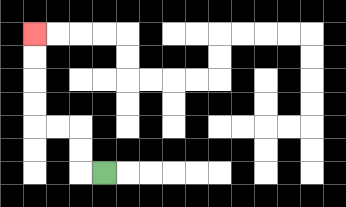{'start': '[4, 7]', 'end': '[1, 1]', 'path_directions': 'L,U,U,L,L,U,U,U,U', 'path_coordinates': '[[4, 7], [3, 7], [3, 6], [3, 5], [2, 5], [1, 5], [1, 4], [1, 3], [1, 2], [1, 1]]'}